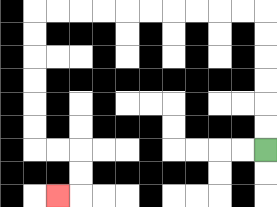{'start': '[11, 6]', 'end': '[2, 8]', 'path_directions': 'U,U,U,U,U,U,L,L,L,L,L,L,L,L,L,L,D,D,D,D,D,D,R,R,D,D,L', 'path_coordinates': '[[11, 6], [11, 5], [11, 4], [11, 3], [11, 2], [11, 1], [11, 0], [10, 0], [9, 0], [8, 0], [7, 0], [6, 0], [5, 0], [4, 0], [3, 0], [2, 0], [1, 0], [1, 1], [1, 2], [1, 3], [1, 4], [1, 5], [1, 6], [2, 6], [3, 6], [3, 7], [3, 8], [2, 8]]'}